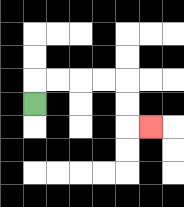{'start': '[1, 4]', 'end': '[6, 5]', 'path_directions': 'U,R,R,R,R,D,D,R', 'path_coordinates': '[[1, 4], [1, 3], [2, 3], [3, 3], [4, 3], [5, 3], [5, 4], [5, 5], [6, 5]]'}